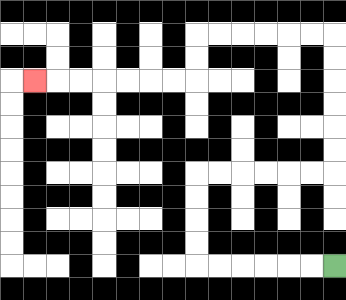{'start': '[14, 11]', 'end': '[1, 3]', 'path_directions': 'L,L,L,L,L,L,U,U,U,U,R,R,R,R,R,R,U,U,U,U,U,U,L,L,L,L,L,L,D,D,L,L,L,L,L,L,L', 'path_coordinates': '[[14, 11], [13, 11], [12, 11], [11, 11], [10, 11], [9, 11], [8, 11], [8, 10], [8, 9], [8, 8], [8, 7], [9, 7], [10, 7], [11, 7], [12, 7], [13, 7], [14, 7], [14, 6], [14, 5], [14, 4], [14, 3], [14, 2], [14, 1], [13, 1], [12, 1], [11, 1], [10, 1], [9, 1], [8, 1], [8, 2], [8, 3], [7, 3], [6, 3], [5, 3], [4, 3], [3, 3], [2, 3], [1, 3]]'}